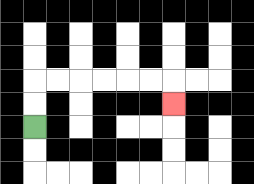{'start': '[1, 5]', 'end': '[7, 4]', 'path_directions': 'U,U,R,R,R,R,R,R,D', 'path_coordinates': '[[1, 5], [1, 4], [1, 3], [2, 3], [3, 3], [4, 3], [5, 3], [6, 3], [7, 3], [7, 4]]'}